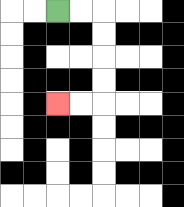{'start': '[2, 0]', 'end': '[2, 4]', 'path_directions': 'R,R,D,D,D,D,L,L', 'path_coordinates': '[[2, 0], [3, 0], [4, 0], [4, 1], [4, 2], [4, 3], [4, 4], [3, 4], [2, 4]]'}